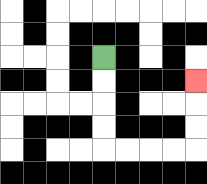{'start': '[4, 2]', 'end': '[8, 3]', 'path_directions': 'D,D,D,D,R,R,R,R,U,U,U', 'path_coordinates': '[[4, 2], [4, 3], [4, 4], [4, 5], [4, 6], [5, 6], [6, 6], [7, 6], [8, 6], [8, 5], [8, 4], [8, 3]]'}